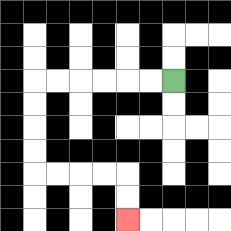{'start': '[7, 3]', 'end': '[5, 9]', 'path_directions': 'L,L,L,L,L,L,D,D,D,D,R,R,R,R,D,D', 'path_coordinates': '[[7, 3], [6, 3], [5, 3], [4, 3], [3, 3], [2, 3], [1, 3], [1, 4], [1, 5], [1, 6], [1, 7], [2, 7], [3, 7], [4, 7], [5, 7], [5, 8], [5, 9]]'}